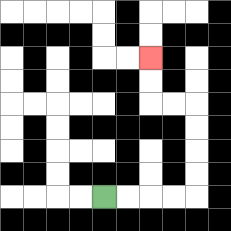{'start': '[4, 8]', 'end': '[6, 2]', 'path_directions': 'R,R,R,R,U,U,U,U,L,L,U,U', 'path_coordinates': '[[4, 8], [5, 8], [6, 8], [7, 8], [8, 8], [8, 7], [8, 6], [8, 5], [8, 4], [7, 4], [6, 4], [6, 3], [6, 2]]'}